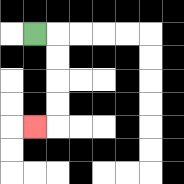{'start': '[1, 1]', 'end': '[1, 5]', 'path_directions': 'R,D,D,D,D,L', 'path_coordinates': '[[1, 1], [2, 1], [2, 2], [2, 3], [2, 4], [2, 5], [1, 5]]'}